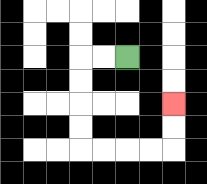{'start': '[5, 2]', 'end': '[7, 4]', 'path_directions': 'L,L,D,D,D,D,R,R,R,R,U,U', 'path_coordinates': '[[5, 2], [4, 2], [3, 2], [3, 3], [3, 4], [3, 5], [3, 6], [4, 6], [5, 6], [6, 6], [7, 6], [7, 5], [7, 4]]'}